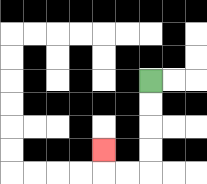{'start': '[6, 3]', 'end': '[4, 6]', 'path_directions': 'D,D,D,D,L,L,U', 'path_coordinates': '[[6, 3], [6, 4], [6, 5], [6, 6], [6, 7], [5, 7], [4, 7], [4, 6]]'}